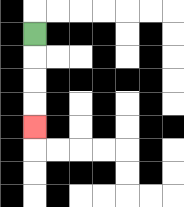{'start': '[1, 1]', 'end': '[1, 5]', 'path_directions': 'D,D,D,D', 'path_coordinates': '[[1, 1], [1, 2], [1, 3], [1, 4], [1, 5]]'}